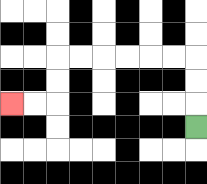{'start': '[8, 5]', 'end': '[0, 4]', 'path_directions': 'U,U,U,L,L,L,L,L,L,D,D,L,L', 'path_coordinates': '[[8, 5], [8, 4], [8, 3], [8, 2], [7, 2], [6, 2], [5, 2], [4, 2], [3, 2], [2, 2], [2, 3], [2, 4], [1, 4], [0, 4]]'}